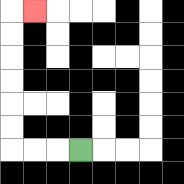{'start': '[3, 6]', 'end': '[1, 0]', 'path_directions': 'L,L,L,U,U,U,U,U,U,R', 'path_coordinates': '[[3, 6], [2, 6], [1, 6], [0, 6], [0, 5], [0, 4], [0, 3], [0, 2], [0, 1], [0, 0], [1, 0]]'}